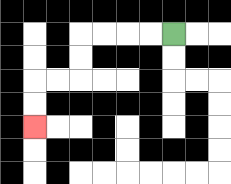{'start': '[7, 1]', 'end': '[1, 5]', 'path_directions': 'L,L,L,L,D,D,L,L,D,D', 'path_coordinates': '[[7, 1], [6, 1], [5, 1], [4, 1], [3, 1], [3, 2], [3, 3], [2, 3], [1, 3], [1, 4], [1, 5]]'}